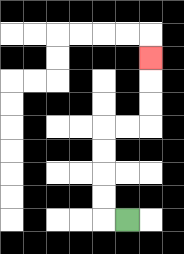{'start': '[5, 9]', 'end': '[6, 2]', 'path_directions': 'L,U,U,U,U,R,R,U,U,U', 'path_coordinates': '[[5, 9], [4, 9], [4, 8], [4, 7], [4, 6], [4, 5], [5, 5], [6, 5], [6, 4], [6, 3], [6, 2]]'}